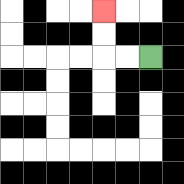{'start': '[6, 2]', 'end': '[4, 0]', 'path_directions': 'L,L,U,U', 'path_coordinates': '[[6, 2], [5, 2], [4, 2], [4, 1], [4, 0]]'}